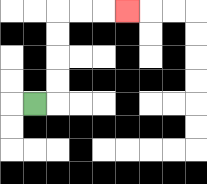{'start': '[1, 4]', 'end': '[5, 0]', 'path_directions': 'R,U,U,U,U,R,R,R', 'path_coordinates': '[[1, 4], [2, 4], [2, 3], [2, 2], [2, 1], [2, 0], [3, 0], [4, 0], [5, 0]]'}